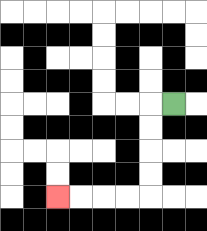{'start': '[7, 4]', 'end': '[2, 8]', 'path_directions': 'L,D,D,D,D,L,L,L,L', 'path_coordinates': '[[7, 4], [6, 4], [6, 5], [6, 6], [6, 7], [6, 8], [5, 8], [4, 8], [3, 8], [2, 8]]'}